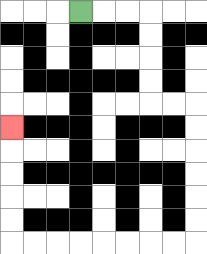{'start': '[3, 0]', 'end': '[0, 5]', 'path_directions': 'R,R,R,D,D,D,D,R,R,D,D,D,D,D,D,L,L,L,L,L,L,L,L,U,U,U,U,U', 'path_coordinates': '[[3, 0], [4, 0], [5, 0], [6, 0], [6, 1], [6, 2], [6, 3], [6, 4], [7, 4], [8, 4], [8, 5], [8, 6], [8, 7], [8, 8], [8, 9], [8, 10], [7, 10], [6, 10], [5, 10], [4, 10], [3, 10], [2, 10], [1, 10], [0, 10], [0, 9], [0, 8], [0, 7], [0, 6], [0, 5]]'}